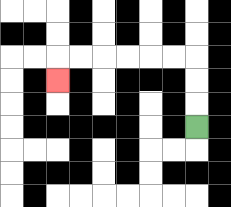{'start': '[8, 5]', 'end': '[2, 3]', 'path_directions': 'U,U,U,L,L,L,L,L,L,D', 'path_coordinates': '[[8, 5], [8, 4], [8, 3], [8, 2], [7, 2], [6, 2], [5, 2], [4, 2], [3, 2], [2, 2], [2, 3]]'}